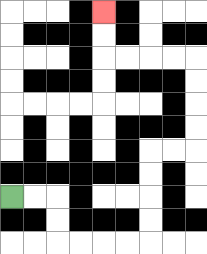{'start': '[0, 8]', 'end': '[4, 0]', 'path_directions': 'R,R,D,D,R,R,R,R,U,U,U,U,R,R,U,U,U,U,L,L,L,L,U,U', 'path_coordinates': '[[0, 8], [1, 8], [2, 8], [2, 9], [2, 10], [3, 10], [4, 10], [5, 10], [6, 10], [6, 9], [6, 8], [6, 7], [6, 6], [7, 6], [8, 6], [8, 5], [8, 4], [8, 3], [8, 2], [7, 2], [6, 2], [5, 2], [4, 2], [4, 1], [4, 0]]'}